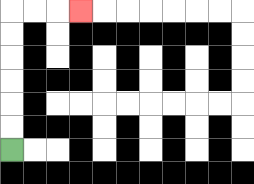{'start': '[0, 6]', 'end': '[3, 0]', 'path_directions': 'U,U,U,U,U,U,R,R,R', 'path_coordinates': '[[0, 6], [0, 5], [0, 4], [0, 3], [0, 2], [0, 1], [0, 0], [1, 0], [2, 0], [3, 0]]'}